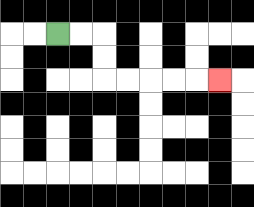{'start': '[2, 1]', 'end': '[9, 3]', 'path_directions': 'R,R,D,D,R,R,R,R,R', 'path_coordinates': '[[2, 1], [3, 1], [4, 1], [4, 2], [4, 3], [5, 3], [6, 3], [7, 3], [8, 3], [9, 3]]'}